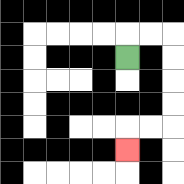{'start': '[5, 2]', 'end': '[5, 6]', 'path_directions': 'U,R,R,D,D,D,D,L,L,D', 'path_coordinates': '[[5, 2], [5, 1], [6, 1], [7, 1], [7, 2], [7, 3], [7, 4], [7, 5], [6, 5], [5, 5], [5, 6]]'}